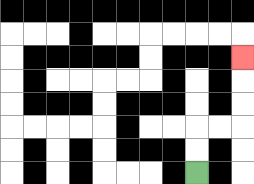{'start': '[8, 7]', 'end': '[10, 2]', 'path_directions': 'U,U,R,R,U,U,U', 'path_coordinates': '[[8, 7], [8, 6], [8, 5], [9, 5], [10, 5], [10, 4], [10, 3], [10, 2]]'}